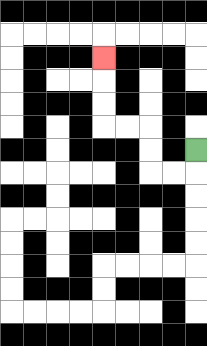{'start': '[8, 6]', 'end': '[4, 2]', 'path_directions': 'D,L,L,U,U,L,L,U,U,U', 'path_coordinates': '[[8, 6], [8, 7], [7, 7], [6, 7], [6, 6], [6, 5], [5, 5], [4, 5], [4, 4], [4, 3], [4, 2]]'}